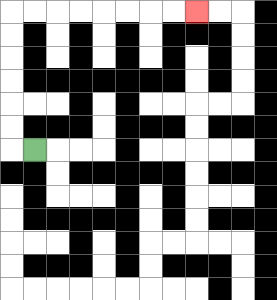{'start': '[1, 6]', 'end': '[8, 0]', 'path_directions': 'L,U,U,U,U,U,U,R,R,R,R,R,R,R,R', 'path_coordinates': '[[1, 6], [0, 6], [0, 5], [0, 4], [0, 3], [0, 2], [0, 1], [0, 0], [1, 0], [2, 0], [3, 0], [4, 0], [5, 0], [6, 0], [7, 0], [8, 0]]'}